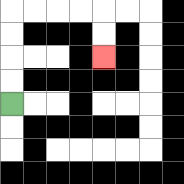{'start': '[0, 4]', 'end': '[4, 2]', 'path_directions': 'U,U,U,U,R,R,R,R,D,D', 'path_coordinates': '[[0, 4], [0, 3], [0, 2], [0, 1], [0, 0], [1, 0], [2, 0], [3, 0], [4, 0], [4, 1], [4, 2]]'}